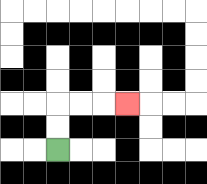{'start': '[2, 6]', 'end': '[5, 4]', 'path_directions': 'U,U,R,R,R', 'path_coordinates': '[[2, 6], [2, 5], [2, 4], [3, 4], [4, 4], [5, 4]]'}